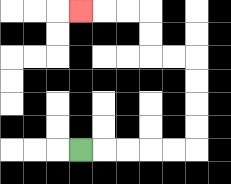{'start': '[3, 6]', 'end': '[3, 0]', 'path_directions': 'R,R,R,R,R,U,U,U,U,L,L,U,U,L,L,L', 'path_coordinates': '[[3, 6], [4, 6], [5, 6], [6, 6], [7, 6], [8, 6], [8, 5], [8, 4], [8, 3], [8, 2], [7, 2], [6, 2], [6, 1], [6, 0], [5, 0], [4, 0], [3, 0]]'}